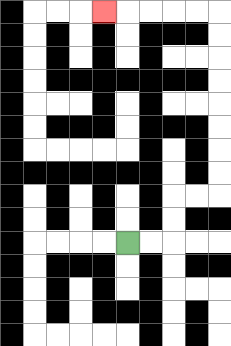{'start': '[5, 10]', 'end': '[4, 0]', 'path_directions': 'R,R,U,U,R,R,U,U,U,U,U,U,U,U,L,L,L,L,L', 'path_coordinates': '[[5, 10], [6, 10], [7, 10], [7, 9], [7, 8], [8, 8], [9, 8], [9, 7], [9, 6], [9, 5], [9, 4], [9, 3], [9, 2], [9, 1], [9, 0], [8, 0], [7, 0], [6, 0], [5, 0], [4, 0]]'}